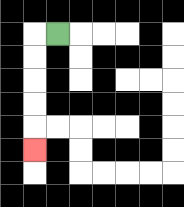{'start': '[2, 1]', 'end': '[1, 6]', 'path_directions': 'L,D,D,D,D,D', 'path_coordinates': '[[2, 1], [1, 1], [1, 2], [1, 3], [1, 4], [1, 5], [1, 6]]'}